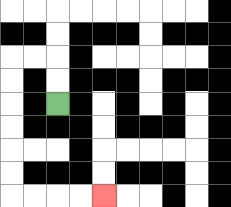{'start': '[2, 4]', 'end': '[4, 8]', 'path_directions': 'U,U,L,L,D,D,D,D,D,D,R,R,R,R', 'path_coordinates': '[[2, 4], [2, 3], [2, 2], [1, 2], [0, 2], [0, 3], [0, 4], [0, 5], [0, 6], [0, 7], [0, 8], [1, 8], [2, 8], [3, 8], [4, 8]]'}